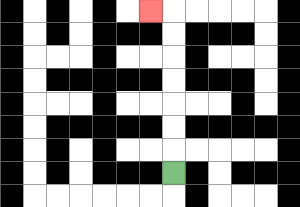{'start': '[7, 7]', 'end': '[6, 0]', 'path_directions': 'U,U,U,U,U,U,U,L', 'path_coordinates': '[[7, 7], [7, 6], [7, 5], [7, 4], [7, 3], [7, 2], [7, 1], [7, 0], [6, 0]]'}